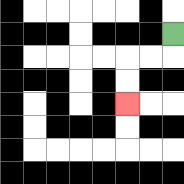{'start': '[7, 1]', 'end': '[5, 4]', 'path_directions': 'D,L,L,D,D', 'path_coordinates': '[[7, 1], [7, 2], [6, 2], [5, 2], [5, 3], [5, 4]]'}